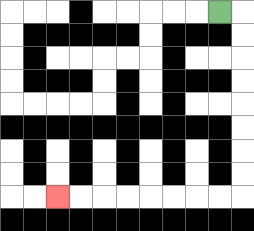{'start': '[9, 0]', 'end': '[2, 8]', 'path_directions': 'R,D,D,D,D,D,D,D,D,L,L,L,L,L,L,L,L', 'path_coordinates': '[[9, 0], [10, 0], [10, 1], [10, 2], [10, 3], [10, 4], [10, 5], [10, 6], [10, 7], [10, 8], [9, 8], [8, 8], [7, 8], [6, 8], [5, 8], [4, 8], [3, 8], [2, 8]]'}